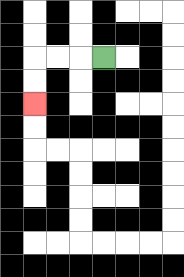{'start': '[4, 2]', 'end': '[1, 4]', 'path_directions': 'L,L,L,D,D', 'path_coordinates': '[[4, 2], [3, 2], [2, 2], [1, 2], [1, 3], [1, 4]]'}